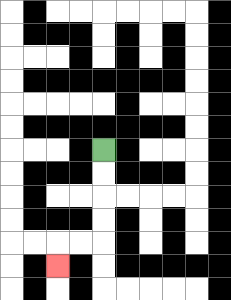{'start': '[4, 6]', 'end': '[2, 11]', 'path_directions': 'D,D,D,D,L,L,D', 'path_coordinates': '[[4, 6], [4, 7], [4, 8], [4, 9], [4, 10], [3, 10], [2, 10], [2, 11]]'}